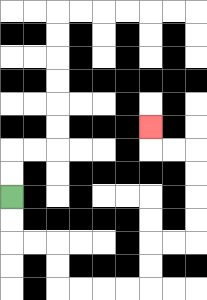{'start': '[0, 8]', 'end': '[6, 5]', 'path_directions': 'D,D,R,R,D,D,R,R,R,R,U,U,R,R,U,U,U,U,L,L,U', 'path_coordinates': '[[0, 8], [0, 9], [0, 10], [1, 10], [2, 10], [2, 11], [2, 12], [3, 12], [4, 12], [5, 12], [6, 12], [6, 11], [6, 10], [7, 10], [8, 10], [8, 9], [8, 8], [8, 7], [8, 6], [7, 6], [6, 6], [6, 5]]'}